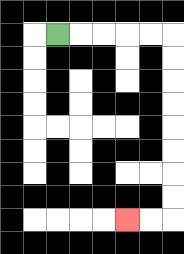{'start': '[2, 1]', 'end': '[5, 9]', 'path_directions': 'R,R,R,R,R,D,D,D,D,D,D,D,D,L,L', 'path_coordinates': '[[2, 1], [3, 1], [4, 1], [5, 1], [6, 1], [7, 1], [7, 2], [7, 3], [7, 4], [7, 5], [7, 6], [7, 7], [7, 8], [7, 9], [6, 9], [5, 9]]'}